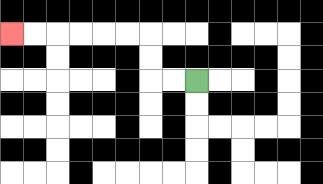{'start': '[8, 3]', 'end': '[0, 1]', 'path_directions': 'L,L,U,U,L,L,L,L,L,L', 'path_coordinates': '[[8, 3], [7, 3], [6, 3], [6, 2], [6, 1], [5, 1], [4, 1], [3, 1], [2, 1], [1, 1], [0, 1]]'}